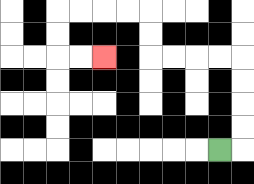{'start': '[9, 6]', 'end': '[4, 2]', 'path_directions': 'R,U,U,U,U,L,L,L,L,U,U,L,L,L,L,D,D,R,R', 'path_coordinates': '[[9, 6], [10, 6], [10, 5], [10, 4], [10, 3], [10, 2], [9, 2], [8, 2], [7, 2], [6, 2], [6, 1], [6, 0], [5, 0], [4, 0], [3, 0], [2, 0], [2, 1], [2, 2], [3, 2], [4, 2]]'}